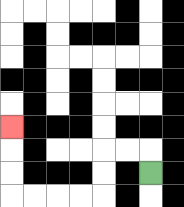{'start': '[6, 7]', 'end': '[0, 5]', 'path_directions': 'U,L,L,D,D,L,L,L,L,U,U,U', 'path_coordinates': '[[6, 7], [6, 6], [5, 6], [4, 6], [4, 7], [4, 8], [3, 8], [2, 8], [1, 8], [0, 8], [0, 7], [0, 6], [0, 5]]'}